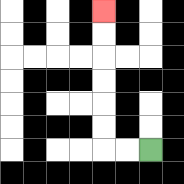{'start': '[6, 6]', 'end': '[4, 0]', 'path_directions': 'L,L,U,U,U,U,U,U', 'path_coordinates': '[[6, 6], [5, 6], [4, 6], [4, 5], [4, 4], [4, 3], [4, 2], [4, 1], [4, 0]]'}